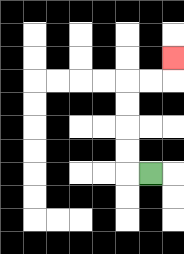{'start': '[6, 7]', 'end': '[7, 2]', 'path_directions': 'L,U,U,U,U,R,R,U', 'path_coordinates': '[[6, 7], [5, 7], [5, 6], [5, 5], [5, 4], [5, 3], [6, 3], [7, 3], [7, 2]]'}